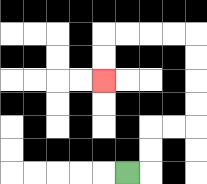{'start': '[5, 7]', 'end': '[4, 3]', 'path_directions': 'R,U,U,R,R,U,U,U,U,L,L,L,L,D,D', 'path_coordinates': '[[5, 7], [6, 7], [6, 6], [6, 5], [7, 5], [8, 5], [8, 4], [8, 3], [8, 2], [8, 1], [7, 1], [6, 1], [5, 1], [4, 1], [4, 2], [4, 3]]'}